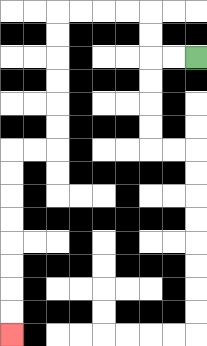{'start': '[8, 2]', 'end': '[0, 14]', 'path_directions': 'L,L,U,U,L,L,L,L,D,D,D,D,D,D,L,L,D,D,D,D,D,D,D,D', 'path_coordinates': '[[8, 2], [7, 2], [6, 2], [6, 1], [6, 0], [5, 0], [4, 0], [3, 0], [2, 0], [2, 1], [2, 2], [2, 3], [2, 4], [2, 5], [2, 6], [1, 6], [0, 6], [0, 7], [0, 8], [0, 9], [0, 10], [0, 11], [0, 12], [0, 13], [0, 14]]'}